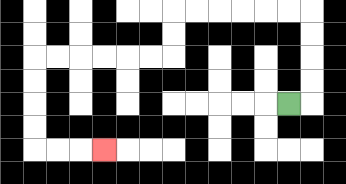{'start': '[12, 4]', 'end': '[4, 6]', 'path_directions': 'R,U,U,U,U,L,L,L,L,L,L,D,D,L,L,L,L,L,L,D,D,D,D,R,R,R', 'path_coordinates': '[[12, 4], [13, 4], [13, 3], [13, 2], [13, 1], [13, 0], [12, 0], [11, 0], [10, 0], [9, 0], [8, 0], [7, 0], [7, 1], [7, 2], [6, 2], [5, 2], [4, 2], [3, 2], [2, 2], [1, 2], [1, 3], [1, 4], [1, 5], [1, 6], [2, 6], [3, 6], [4, 6]]'}